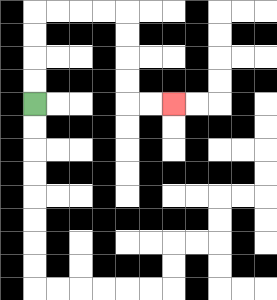{'start': '[1, 4]', 'end': '[7, 4]', 'path_directions': 'U,U,U,U,R,R,R,R,D,D,D,D,R,R', 'path_coordinates': '[[1, 4], [1, 3], [1, 2], [1, 1], [1, 0], [2, 0], [3, 0], [4, 0], [5, 0], [5, 1], [5, 2], [5, 3], [5, 4], [6, 4], [7, 4]]'}